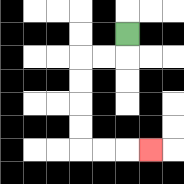{'start': '[5, 1]', 'end': '[6, 6]', 'path_directions': 'D,L,L,D,D,D,D,R,R,R', 'path_coordinates': '[[5, 1], [5, 2], [4, 2], [3, 2], [3, 3], [3, 4], [3, 5], [3, 6], [4, 6], [5, 6], [6, 6]]'}